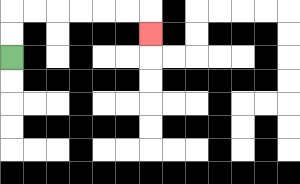{'start': '[0, 2]', 'end': '[6, 1]', 'path_directions': 'U,U,R,R,R,R,R,R,D', 'path_coordinates': '[[0, 2], [0, 1], [0, 0], [1, 0], [2, 0], [3, 0], [4, 0], [5, 0], [6, 0], [6, 1]]'}